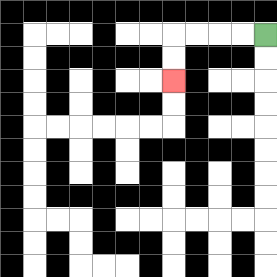{'start': '[11, 1]', 'end': '[7, 3]', 'path_directions': 'L,L,L,L,D,D', 'path_coordinates': '[[11, 1], [10, 1], [9, 1], [8, 1], [7, 1], [7, 2], [7, 3]]'}